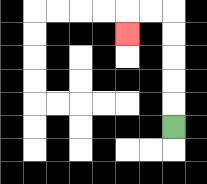{'start': '[7, 5]', 'end': '[5, 1]', 'path_directions': 'U,U,U,U,U,L,L,D', 'path_coordinates': '[[7, 5], [7, 4], [7, 3], [7, 2], [7, 1], [7, 0], [6, 0], [5, 0], [5, 1]]'}